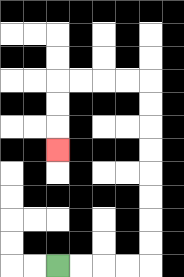{'start': '[2, 11]', 'end': '[2, 6]', 'path_directions': 'R,R,R,R,U,U,U,U,U,U,U,U,L,L,L,L,D,D,D', 'path_coordinates': '[[2, 11], [3, 11], [4, 11], [5, 11], [6, 11], [6, 10], [6, 9], [6, 8], [6, 7], [6, 6], [6, 5], [6, 4], [6, 3], [5, 3], [4, 3], [3, 3], [2, 3], [2, 4], [2, 5], [2, 6]]'}